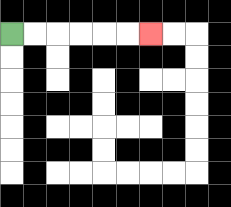{'start': '[0, 1]', 'end': '[6, 1]', 'path_directions': 'R,R,R,R,R,R', 'path_coordinates': '[[0, 1], [1, 1], [2, 1], [3, 1], [4, 1], [5, 1], [6, 1]]'}